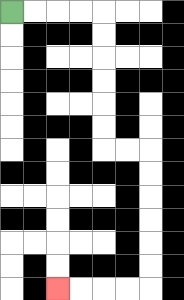{'start': '[0, 0]', 'end': '[2, 12]', 'path_directions': 'R,R,R,R,D,D,D,D,D,D,R,R,D,D,D,D,D,D,L,L,L,L', 'path_coordinates': '[[0, 0], [1, 0], [2, 0], [3, 0], [4, 0], [4, 1], [4, 2], [4, 3], [4, 4], [4, 5], [4, 6], [5, 6], [6, 6], [6, 7], [6, 8], [6, 9], [6, 10], [6, 11], [6, 12], [5, 12], [4, 12], [3, 12], [2, 12]]'}